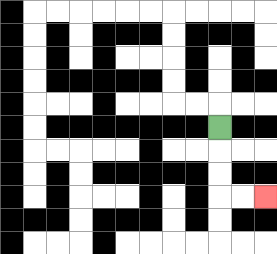{'start': '[9, 5]', 'end': '[11, 8]', 'path_directions': 'D,D,D,R,R', 'path_coordinates': '[[9, 5], [9, 6], [9, 7], [9, 8], [10, 8], [11, 8]]'}